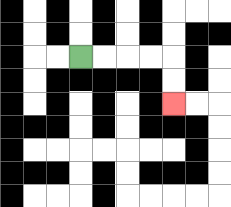{'start': '[3, 2]', 'end': '[7, 4]', 'path_directions': 'R,R,R,R,D,D', 'path_coordinates': '[[3, 2], [4, 2], [5, 2], [6, 2], [7, 2], [7, 3], [7, 4]]'}